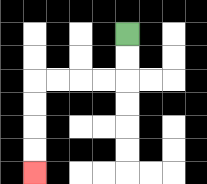{'start': '[5, 1]', 'end': '[1, 7]', 'path_directions': 'D,D,L,L,L,L,D,D,D,D', 'path_coordinates': '[[5, 1], [5, 2], [5, 3], [4, 3], [3, 3], [2, 3], [1, 3], [1, 4], [1, 5], [1, 6], [1, 7]]'}